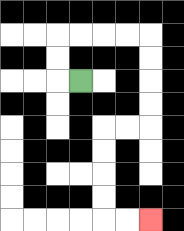{'start': '[3, 3]', 'end': '[6, 9]', 'path_directions': 'L,U,U,R,R,R,R,D,D,D,D,L,L,D,D,D,D,R,R', 'path_coordinates': '[[3, 3], [2, 3], [2, 2], [2, 1], [3, 1], [4, 1], [5, 1], [6, 1], [6, 2], [6, 3], [6, 4], [6, 5], [5, 5], [4, 5], [4, 6], [4, 7], [4, 8], [4, 9], [5, 9], [6, 9]]'}